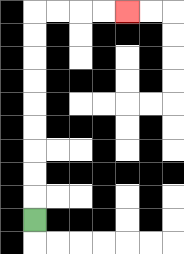{'start': '[1, 9]', 'end': '[5, 0]', 'path_directions': 'U,U,U,U,U,U,U,U,U,R,R,R,R', 'path_coordinates': '[[1, 9], [1, 8], [1, 7], [1, 6], [1, 5], [1, 4], [1, 3], [1, 2], [1, 1], [1, 0], [2, 0], [3, 0], [4, 0], [5, 0]]'}